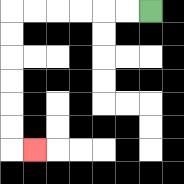{'start': '[6, 0]', 'end': '[1, 6]', 'path_directions': 'L,L,L,L,L,L,D,D,D,D,D,D,R', 'path_coordinates': '[[6, 0], [5, 0], [4, 0], [3, 0], [2, 0], [1, 0], [0, 0], [0, 1], [0, 2], [0, 3], [0, 4], [0, 5], [0, 6], [1, 6]]'}